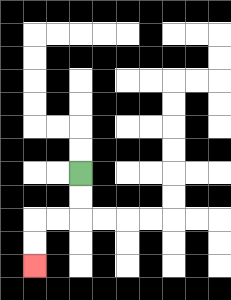{'start': '[3, 7]', 'end': '[1, 11]', 'path_directions': 'D,D,L,L,D,D', 'path_coordinates': '[[3, 7], [3, 8], [3, 9], [2, 9], [1, 9], [1, 10], [1, 11]]'}